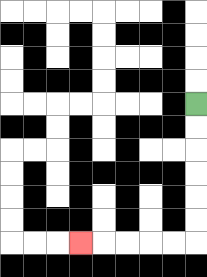{'start': '[8, 4]', 'end': '[3, 10]', 'path_directions': 'D,D,D,D,D,D,L,L,L,L,L', 'path_coordinates': '[[8, 4], [8, 5], [8, 6], [8, 7], [8, 8], [8, 9], [8, 10], [7, 10], [6, 10], [5, 10], [4, 10], [3, 10]]'}